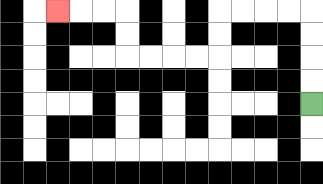{'start': '[13, 4]', 'end': '[2, 0]', 'path_directions': 'U,U,U,U,L,L,L,L,D,D,L,L,L,L,U,U,L,L,L', 'path_coordinates': '[[13, 4], [13, 3], [13, 2], [13, 1], [13, 0], [12, 0], [11, 0], [10, 0], [9, 0], [9, 1], [9, 2], [8, 2], [7, 2], [6, 2], [5, 2], [5, 1], [5, 0], [4, 0], [3, 0], [2, 0]]'}